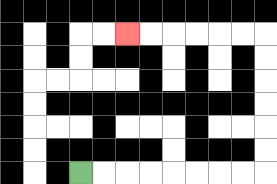{'start': '[3, 7]', 'end': '[5, 1]', 'path_directions': 'R,R,R,R,R,R,R,R,U,U,U,U,U,U,L,L,L,L,L,L', 'path_coordinates': '[[3, 7], [4, 7], [5, 7], [6, 7], [7, 7], [8, 7], [9, 7], [10, 7], [11, 7], [11, 6], [11, 5], [11, 4], [11, 3], [11, 2], [11, 1], [10, 1], [9, 1], [8, 1], [7, 1], [6, 1], [5, 1]]'}